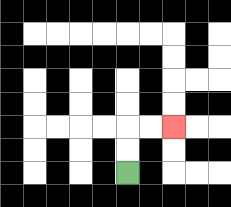{'start': '[5, 7]', 'end': '[7, 5]', 'path_directions': 'U,U,R,R', 'path_coordinates': '[[5, 7], [5, 6], [5, 5], [6, 5], [7, 5]]'}